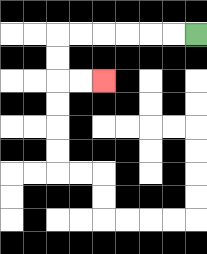{'start': '[8, 1]', 'end': '[4, 3]', 'path_directions': 'L,L,L,L,L,L,D,D,R,R', 'path_coordinates': '[[8, 1], [7, 1], [6, 1], [5, 1], [4, 1], [3, 1], [2, 1], [2, 2], [2, 3], [3, 3], [4, 3]]'}